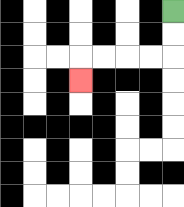{'start': '[7, 0]', 'end': '[3, 3]', 'path_directions': 'D,D,L,L,L,L,D', 'path_coordinates': '[[7, 0], [7, 1], [7, 2], [6, 2], [5, 2], [4, 2], [3, 2], [3, 3]]'}